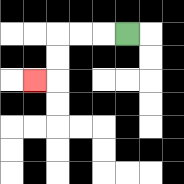{'start': '[5, 1]', 'end': '[1, 3]', 'path_directions': 'L,L,L,D,D,L', 'path_coordinates': '[[5, 1], [4, 1], [3, 1], [2, 1], [2, 2], [2, 3], [1, 3]]'}